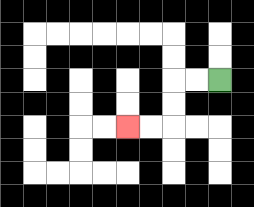{'start': '[9, 3]', 'end': '[5, 5]', 'path_directions': 'L,L,D,D,L,L', 'path_coordinates': '[[9, 3], [8, 3], [7, 3], [7, 4], [7, 5], [6, 5], [5, 5]]'}